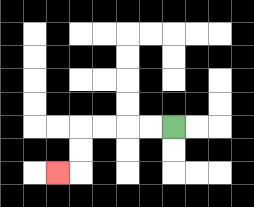{'start': '[7, 5]', 'end': '[2, 7]', 'path_directions': 'L,L,L,L,D,D,L', 'path_coordinates': '[[7, 5], [6, 5], [5, 5], [4, 5], [3, 5], [3, 6], [3, 7], [2, 7]]'}